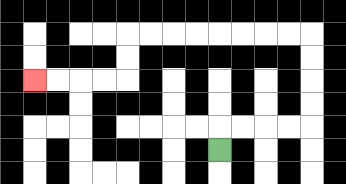{'start': '[9, 6]', 'end': '[1, 3]', 'path_directions': 'U,R,R,R,R,U,U,U,U,L,L,L,L,L,L,L,L,D,D,L,L,L,L', 'path_coordinates': '[[9, 6], [9, 5], [10, 5], [11, 5], [12, 5], [13, 5], [13, 4], [13, 3], [13, 2], [13, 1], [12, 1], [11, 1], [10, 1], [9, 1], [8, 1], [7, 1], [6, 1], [5, 1], [5, 2], [5, 3], [4, 3], [3, 3], [2, 3], [1, 3]]'}